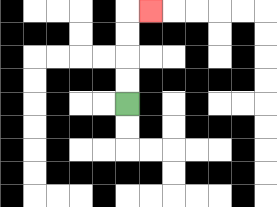{'start': '[5, 4]', 'end': '[6, 0]', 'path_directions': 'U,U,U,U,R', 'path_coordinates': '[[5, 4], [5, 3], [5, 2], [5, 1], [5, 0], [6, 0]]'}